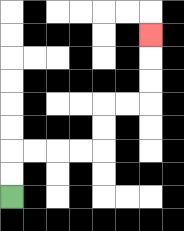{'start': '[0, 8]', 'end': '[6, 1]', 'path_directions': 'U,U,R,R,R,R,U,U,R,R,U,U,U', 'path_coordinates': '[[0, 8], [0, 7], [0, 6], [1, 6], [2, 6], [3, 6], [4, 6], [4, 5], [4, 4], [5, 4], [6, 4], [6, 3], [6, 2], [6, 1]]'}